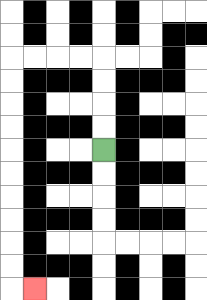{'start': '[4, 6]', 'end': '[1, 12]', 'path_directions': 'U,U,U,U,L,L,L,L,D,D,D,D,D,D,D,D,D,D,R', 'path_coordinates': '[[4, 6], [4, 5], [4, 4], [4, 3], [4, 2], [3, 2], [2, 2], [1, 2], [0, 2], [0, 3], [0, 4], [0, 5], [0, 6], [0, 7], [0, 8], [0, 9], [0, 10], [0, 11], [0, 12], [1, 12]]'}